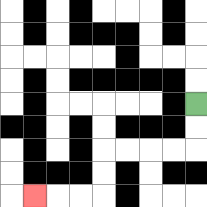{'start': '[8, 4]', 'end': '[1, 8]', 'path_directions': 'D,D,L,L,L,L,D,D,L,L,L', 'path_coordinates': '[[8, 4], [8, 5], [8, 6], [7, 6], [6, 6], [5, 6], [4, 6], [4, 7], [4, 8], [3, 8], [2, 8], [1, 8]]'}